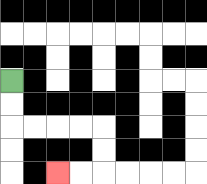{'start': '[0, 3]', 'end': '[2, 7]', 'path_directions': 'D,D,R,R,R,R,D,D,L,L', 'path_coordinates': '[[0, 3], [0, 4], [0, 5], [1, 5], [2, 5], [3, 5], [4, 5], [4, 6], [4, 7], [3, 7], [2, 7]]'}